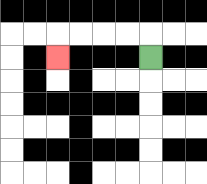{'start': '[6, 2]', 'end': '[2, 2]', 'path_directions': 'U,L,L,L,L,D', 'path_coordinates': '[[6, 2], [6, 1], [5, 1], [4, 1], [3, 1], [2, 1], [2, 2]]'}